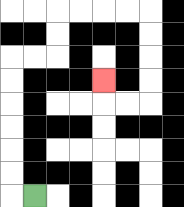{'start': '[1, 8]', 'end': '[4, 3]', 'path_directions': 'L,U,U,U,U,U,U,R,R,U,U,R,R,R,R,D,D,D,D,L,L,U', 'path_coordinates': '[[1, 8], [0, 8], [0, 7], [0, 6], [0, 5], [0, 4], [0, 3], [0, 2], [1, 2], [2, 2], [2, 1], [2, 0], [3, 0], [4, 0], [5, 0], [6, 0], [6, 1], [6, 2], [6, 3], [6, 4], [5, 4], [4, 4], [4, 3]]'}